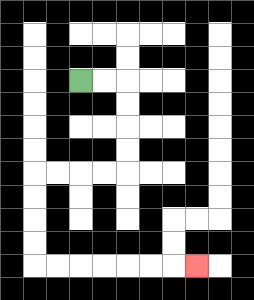{'start': '[3, 3]', 'end': '[8, 11]', 'path_directions': 'R,R,D,D,D,D,L,L,L,L,D,D,D,D,R,R,R,R,R,R,R', 'path_coordinates': '[[3, 3], [4, 3], [5, 3], [5, 4], [5, 5], [5, 6], [5, 7], [4, 7], [3, 7], [2, 7], [1, 7], [1, 8], [1, 9], [1, 10], [1, 11], [2, 11], [3, 11], [4, 11], [5, 11], [6, 11], [7, 11], [8, 11]]'}